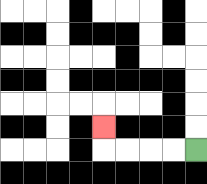{'start': '[8, 6]', 'end': '[4, 5]', 'path_directions': 'L,L,L,L,U', 'path_coordinates': '[[8, 6], [7, 6], [6, 6], [5, 6], [4, 6], [4, 5]]'}